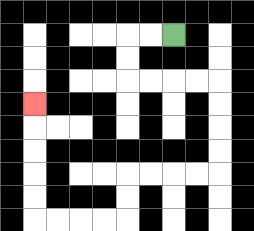{'start': '[7, 1]', 'end': '[1, 4]', 'path_directions': 'L,L,D,D,R,R,R,R,D,D,D,D,L,L,L,L,D,D,L,L,L,L,U,U,U,U,U', 'path_coordinates': '[[7, 1], [6, 1], [5, 1], [5, 2], [5, 3], [6, 3], [7, 3], [8, 3], [9, 3], [9, 4], [9, 5], [9, 6], [9, 7], [8, 7], [7, 7], [6, 7], [5, 7], [5, 8], [5, 9], [4, 9], [3, 9], [2, 9], [1, 9], [1, 8], [1, 7], [1, 6], [1, 5], [1, 4]]'}